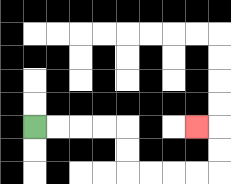{'start': '[1, 5]', 'end': '[8, 5]', 'path_directions': 'R,R,R,R,D,D,R,R,R,R,U,U,L', 'path_coordinates': '[[1, 5], [2, 5], [3, 5], [4, 5], [5, 5], [5, 6], [5, 7], [6, 7], [7, 7], [8, 7], [9, 7], [9, 6], [9, 5], [8, 5]]'}